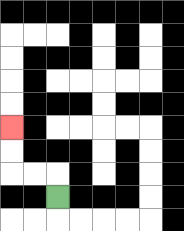{'start': '[2, 8]', 'end': '[0, 5]', 'path_directions': 'U,L,L,U,U', 'path_coordinates': '[[2, 8], [2, 7], [1, 7], [0, 7], [0, 6], [0, 5]]'}